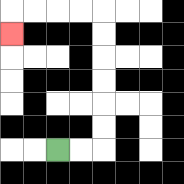{'start': '[2, 6]', 'end': '[0, 1]', 'path_directions': 'R,R,U,U,U,U,U,U,L,L,L,L,D', 'path_coordinates': '[[2, 6], [3, 6], [4, 6], [4, 5], [4, 4], [4, 3], [4, 2], [4, 1], [4, 0], [3, 0], [2, 0], [1, 0], [0, 0], [0, 1]]'}